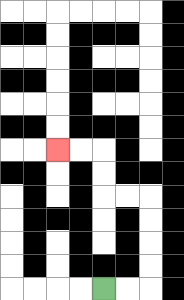{'start': '[4, 12]', 'end': '[2, 6]', 'path_directions': 'R,R,U,U,U,U,L,L,U,U,L,L', 'path_coordinates': '[[4, 12], [5, 12], [6, 12], [6, 11], [6, 10], [6, 9], [6, 8], [5, 8], [4, 8], [4, 7], [4, 6], [3, 6], [2, 6]]'}